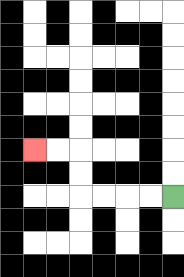{'start': '[7, 8]', 'end': '[1, 6]', 'path_directions': 'L,L,L,L,U,U,L,L', 'path_coordinates': '[[7, 8], [6, 8], [5, 8], [4, 8], [3, 8], [3, 7], [3, 6], [2, 6], [1, 6]]'}